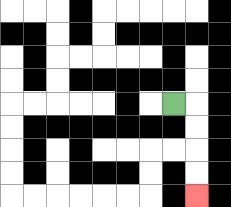{'start': '[7, 4]', 'end': '[8, 8]', 'path_directions': 'R,D,D,D,D', 'path_coordinates': '[[7, 4], [8, 4], [8, 5], [8, 6], [8, 7], [8, 8]]'}